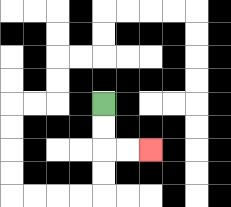{'start': '[4, 4]', 'end': '[6, 6]', 'path_directions': 'D,D,R,R', 'path_coordinates': '[[4, 4], [4, 5], [4, 6], [5, 6], [6, 6]]'}